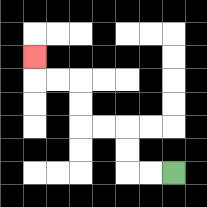{'start': '[7, 7]', 'end': '[1, 2]', 'path_directions': 'L,L,U,U,L,L,U,U,L,L,U', 'path_coordinates': '[[7, 7], [6, 7], [5, 7], [5, 6], [5, 5], [4, 5], [3, 5], [3, 4], [3, 3], [2, 3], [1, 3], [1, 2]]'}